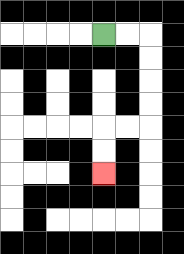{'start': '[4, 1]', 'end': '[4, 7]', 'path_directions': 'R,R,D,D,D,D,L,L,D,D', 'path_coordinates': '[[4, 1], [5, 1], [6, 1], [6, 2], [6, 3], [6, 4], [6, 5], [5, 5], [4, 5], [4, 6], [4, 7]]'}